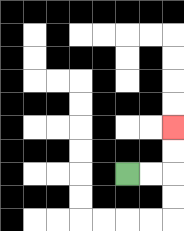{'start': '[5, 7]', 'end': '[7, 5]', 'path_directions': 'R,R,U,U', 'path_coordinates': '[[5, 7], [6, 7], [7, 7], [7, 6], [7, 5]]'}